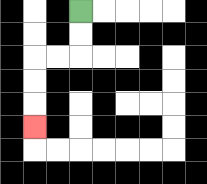{'start': '[3, 0]', 'end': '[1, 5]', 'path_directions': 'D,D,L,L,D,D,D', 'path_coordinates': '[[3, 0], [3, 1], [3, 2], [2, 2], [1, 2], [1, 3], [1, 4], [1, 5]]'}